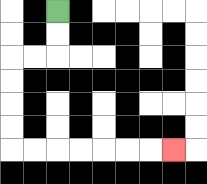{'start': '[2, 0]', 'end': '[7, 6]', 'path_directions': 'D,D,L,L,D,D,D,D,R,R,R,R,R,R,R', 'path_coordinates': '[[2, 0], [2, 1], [2, 2], [1, 2], [0, 2], [0, 3], [0, 4], [0, 5], [0, 6], [1, 6], [2, 6], [3, 6], [4, 6], [5, 6], [6, 6], [7, 6]]'}